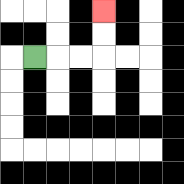{'start': '[1, 2]', 'end': '[4, 0]', 'path_directions': 'R,R,R,U,U', 'path_coordinates': '[[1, 2], [2, 2], [3, 2], [4, 2], [4, 1], [4, 0]]'}